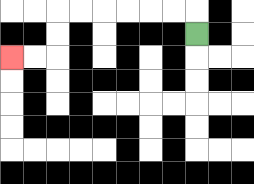{'start': '[8, 1]', 'end': '[0, 2]', 'path_directions': 'U,L,L,L,L,L,L,D,D,L,L', 'path_coordinates': '[[8, 1], [8, 0], [7, 0], [6, 0], [5, 0], [4, 0], [3, 0], [2, 0], [2, 1], [2, 2], [1, 2], [0, 2]]'}